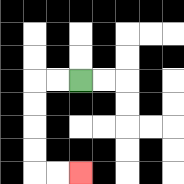{'start': '[3, 3]', 'end': '[3, 7]', 'path_directions': 'L,L,D,D,D,D,R,R', 'path_coordinates': '[[3, 3], [2, 3], [1, 3], [1, 4], [1, 5], [1, 6], [1, 7], [2, 7], [3, 7]]'}